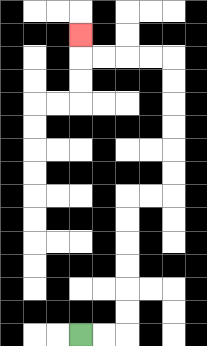{'start': '[3, 14]', 'end': '[3, 1]', 'path_directions': 'R,R,U,U,U,U,U,U,R,R,U,U,U,U,U,U,L,L,L,L,U', 'path_coordinates': '[[3, 14], [4, 14], [5, 14], [5, 13], [5, 12], [5, 11], [5, 10], [5, 9], [5, 8], [6, 8], [7, 8], [7, 7], [7, 6], [7, 5], [7, 4], [7, 3], [7, 2], [6, 2], [5, 2], [4, 2], [3, 2], [3, 1]]'}